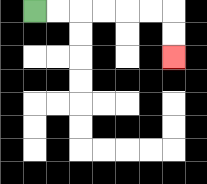{'start': '[1, 0]', 'end': '[7, 2]', 'path_directions': 'R,R,R,R,R,R,D,D', 'path_coordinates': '[[1, 0], [2, 0], [3, 0], [4, 0], [5, 0], [6, 0], [7, 0], [7, 1], [7, 2]]'}